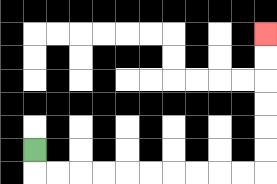{'start': '[1, 6]', 'end': '[11, 1]', 'path_directions': 'D,R,R,R,R,R,R,R,R,R,R,U,U,U,U,U,U', 'path_coordinates': '[[1, 6], [1, 7], [2, 7], [3, 7], [4, 7], [5, 7], [6, 7], [7, 7], [8, 7], [9, 7], [10, 7], [11, 7], [11, 6], [11, 5], [11, 4], [11, 3], [11, 2], [11, 1]]'}